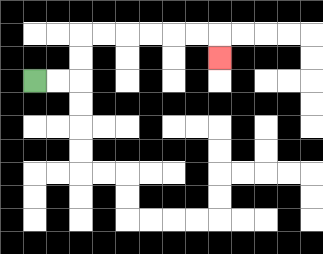{'start': '[1, 3]', 'end': '[9, 2]', 'path_directions': 'R,R,U,U,R,R,R,R,R,R,D', 'path_coordinates': '[[1, 3], [2, 3], [3, 3], [3, 2], [3, 1], [4, 1], [5, 1], [6, 1], [7, 1], [8, 1], [9, 1], [9, 2]]'}